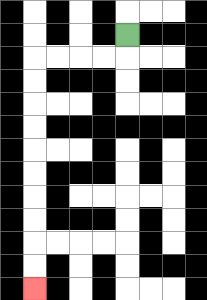{'start': '[5, 1]', 'end': '[1, 12]', 'path_directions': 'D,L,L,L,L,D,D,D,D,D,D,D,D,D,D', 'path_coordinates': '[[5, 1], [5, 2], [4, 2], [3, 2], [2, 2], [1, 2], [1, 3], [1, 4], [1, 5], [1, 6], [1, 7], [1, 8], [1, 9], [1, 10], [1, 11], [1, 12]]'}